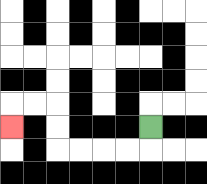{'start': '[6, 5]', 'end': '[0, 5]', 'path_directions': 'D,L,L,L,L,U,U,L,L,D', 'path_coordinates': '[[6, 5], [6, 6], [5, 6], [4, 6], [3, 6], [2, 6], [2, 5], [2, 4], [1, 4], [0, 4], [0, 5]]'}